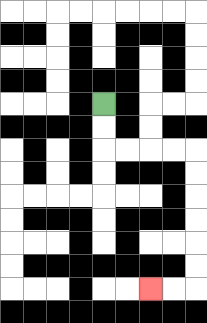{'start': '[4, 4]', 'end': '[6, 12]', 'path_directions': 'D,D,R,R,R,R,D,D,D,D,D,D,L,L', 'path_coordinates': '[[4, 4], [4, 5], [4, 6], [5, 6], [6, 6], [7, 6], [8, 6], [8, 7], [8, 8], [8, 9], [8, 10], [8, 11], [8, 12], [7, 12], [6, 12]]'}